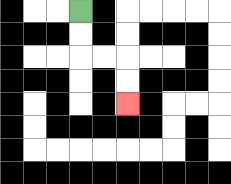{'start': '[3, 0]', 'end': '[5, 4]', 'path_directions': 'D,D,R,R,D,D', 'path_coordinates': '[[3, 0], [3, 1], [3, 2], [4, 2], [5, 2], [5, 3], [5, 4]]'}